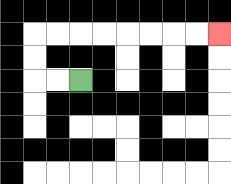{'start': '[3, 3]', 'end': '[9, 1]', 'path_directions': 'L,L,U,U,R,R,R,R,R,R,R,R', 'path_coordinates': '[[3, 3], [2, 3], [1, 3], [1, 2], [1, 1], [2, 1], [3, 1], [4, 1], [5, 1], [6, 1], [7, 1], [8, 1], [9, 1]]'}